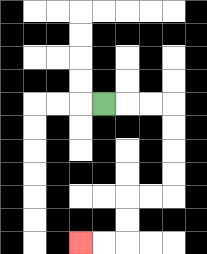{'start': '[4, 4]', 'end': '[3, 10]', 'path_directions': 'R,R,R,D,D,D,D,L,L,D,D,L,L', 'path_coordinates': '[[4, 4], [5, 4], [6, 4], [7, 4], [7, 5], [7, 6], [7, 7], [7, 8], [6, 8], [5, 8], [5, 9], [5, 10], [4, 10], [3, 10]]'}